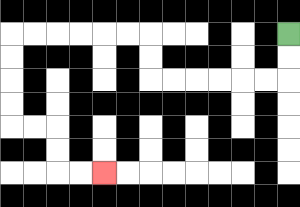{'start': '[12, 1]', 'end': '[4, 7]', 'path_directions': 'D,D,L,L,L,L,L,L,U,U,L,L,L,L,L,L,D,D,D,D,R,R,D,D,R,R', 'path_coordinates': '[[12, 1], [12, 2], [12, 3], [11, 3], [10, 3], [9, 3], [8, 3], [7, 3], [6, 3], [6, 2], [6, 1], [5, 1], [4, 1], [3, 1], [2, 1], [1, 1], [0, 1], [0, 2], [0, 3], [0, 4], [0, 5], [1, 5], [2, 5], [2, 6], [2, 7], [3, 7], [4, 7]]'}